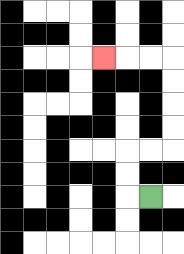{'start': '[6, 8]', 'end': '[4, 2]', 'path_directions': 'L,U,U,R,R,U,U,U,U,L,L,L', 'path_coordinates': '[[6, 8], [5, 8], [5, 7], [5, 6], [6, 6], [7, 6], [7, 5], [7, 4], [7, 3], [7, 2], [6, 2], [5, 2], [4, 2]]'}